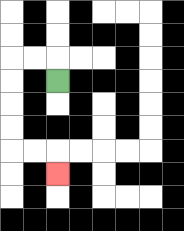{'start': '[2, 3]', 'end': '[2, 7]', 'path_directions': 'U,L,L,D,D,D,D,R,R,D', 'path_coordinates': '[[2, 3], [2, 2], [1, 2], [0, 2], [0, 3], [0, 4], [0, 5], [0, 6], [1, 6], [2, 6], [2, 7]]'}